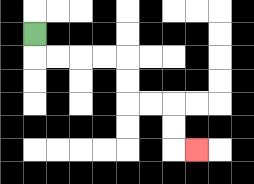{'start': '[1, 1]', 'end': '[8, 6]', 'path_directions': 'D,R,R,R,R,D,D,R,R,D,D,R', 'path_coordinates': '[[1, 1], [1, 2], [2, 2], [3, 2], [4, 2], [5, 2], [5, 3], [5, 4], [6, 4], [7, 4], [7, 5], [7, 6], [8, 6]]'}